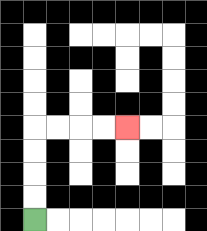{'start': '[1, 9]', 'end': '[5, 5]', 'path_directions': 'U,U,U,U,R,R,R,R', 'path_coordinates': '[[1, 9], [1, 8], [1, 7], [1, 6], [1, 5], [2, 5], [3, 5], [4, 5], [5, 5]]'}